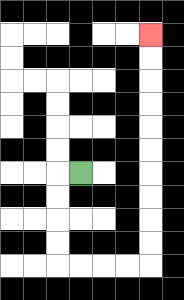{'start': '[3, 7]', 'end': '[6, 1]', 'path_directions': 'L,D,D,D,D,R,R,R,R,U,U,U,U,U,U,U,U,U,U', 'path_coordinates': '[[3, 7], [2, 7], [2, 8], [2, 9], [2, 10], [2, 11], [3, 11], [4, 11], [5, 11], [6, 11], [6, 10], [6, 9], [6, 8], [6, 7], [6, 6], [6, 5], [6, 4], [6, 3], [6, 2], [6, 1]]'}